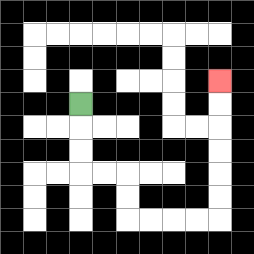{'start': '[3, 4]', 'end': '[9, 3]', 'path_directions': 'D,D,D,R,R,D,D,R,R,R,R,U,U,U,U,U,U', 'path_coordinates': '[[3, 4], [3, 5], [3, 6], [3, 7], [4, 7], [5, 7], [5, 8], [5, 9], [6, 9], [7, 9], [8, 9], [9, 9], [9, 8], [9, 7], [9, 6], [9, 5], [9, 4], [9, 3]]'}